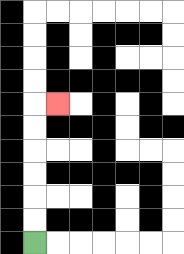{'start': '[1, 10]', 'end': '[2, 4]', 'path_directions': 'U,U,U,U,U,U,R', 'path_coordinates': '[[1, 10], [1, 9], [1, 8], [1, 7], [1, 6], [1, 5], [1, 4], [2, 4]]'}